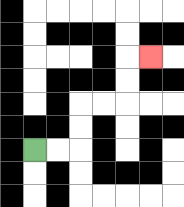{'start': '[1, 6]', 'end': '[6, 2]', 'path_directions': 'R,R,U,U,R,R,U,U,R', 'path_coordinates': '[[1, 6], [2, 6], [3, 6], [3, 5], [3, 4], [4, 4], [5, 4], [5, 3], [5, 2], [6, 2]]'}